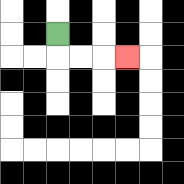{'start': '[2, 1]', 'end': '[5, 2]', 'path_directions': 'D,R,R,R', 'path_coordinates': '[[2, 1], [2, 2], [3, 2], [4, 2], [5, 2]]'}